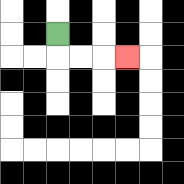{'start': '[2, 1]', 'end': '[5, 2]', 'path_directions': 'D,R,R,R', 'path_coordinates': '[[2, 1], [2, 2], [3, 2], [4, 2], [5, 2]]'}